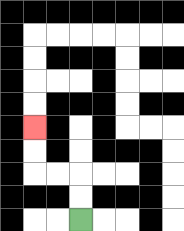{'start': '[3, 9]', 'end': '[1, 5]', 'path_directions': 'U,U,L,L,U,U', 'path_coordinates': '[[3, 9], [3, 8], [3, 7], [2, 7], [1, 7], [1, 6], [1, 5]]'}